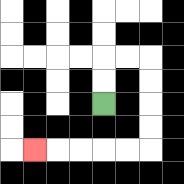{'start': '[4, 4]', 'end': '[1, 6]', 'path_directions': 'U,U,R,R,D,D,D,D,L,L,L,L,L', 'path_coordinates': '[[4, 4], [4, 3], [4, 2], [5, 2], [6, 2], [6, 3], [6, 4], [6, 5], [6, 6], [5, 6], [4, 6], [3, 6], [2, 6], [1, 6]]'}